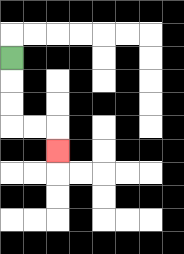{'start': '[0, 2]', 'end': '[2, 6]', 'path_directions': 'D,D,D,R,R,D', 'path_coordinates': '[[0, 2], [0, 3], [0, 4], [0, 5], [1, 5], [2, 5], [2, 6]]'}